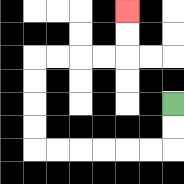{'start': '[7, 4]', 'end': '[5, 0]', 'path_directions': 'D,D,L,L,L,L,L,L,U,U,U,U,R,R,R,R,U,U', 'path_coordinates': '[[7, 4], [7, 5], [7, 6], [6, 6], [5, 6], [4, 6], [3, 6], [2, 6], [1, 6], [1, 5], [1, 4], [1, 3], [1, 2], [2, 2], [3, 2], [4, 2], [5, 2], [5, 1], [5, 0]]'}